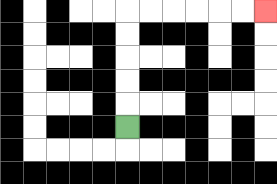{'start': '[5, 5]', 'end': '[11, 0]', 'path_directions': 'U,U,U,U,U,R,R,R,R,R,R', 'path_coordinates': '[[5, 5], [5, 4], [5, 3], [5, 2], [5, 1], [5, 0], [6, 0], [7, 0], [8, 0], [9, 0], [10, 0], [11, 0]]'}